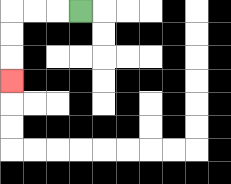{'start': '[3, 0]', 'end': '[0, 3]', 'path_directions': 'L,L,L,D,D,D', 'path_coordinates': '[[3, 0], [2, 0], [1, 0], [0, 0], [0, 1], [0, 2], [0, 3]]'}